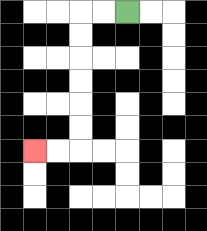{'start': '[5, 0]', 'end': '[1, 6]', 'path_directions': 'L,L,D,D,D,D,D,D,L,L', 'path_coordinates': '[[5, 0], [4, 0], [3, 0], [3, 1], [3, 2], [3, 3], [3, 4], [3, 5], [3, 6], [2, 6], [1, 6]]'}